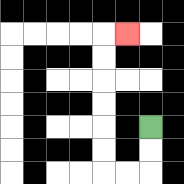{'start': '[6, 5]', 'end': '[5, 1]', 'path_directions': 'D,D,L,L,U,U,U,U,U,U,R', 'path_coordinates': '[[6, 5], [6, 6], [6, 7], [5, 7], [4, 7], [4, 6], [4, 5], [4, 4], [4, 3], [4, 2], [4, 1], [5, 1]]'}